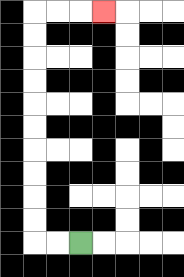{'start': '[3, 10]', 'end': '[4, 0]', 'path_directions': 'L,L,U,U,U,U,U,U,U,U,U,U,R,R,R', 'path_coordinates': '[[3, 10], [2, 10], [1, 10], [1, 9], [1, 8], [1, 7], [1, 6], [1, 5], [1, 4], [1, 3], [1, 2], [1, 1], [1, 0], [2, 0], [3, 0], [4, 0]]'}